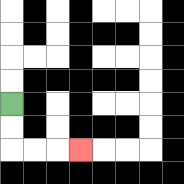{'start': '[0, 4]', 'end': '[3, 6]', 'path_directions': 'D,D,R,R,R', 'path_coordinates': '[[0, 4], [0, 5], [0, 6], [1, 6], [2, 6], [3, 6]]'}